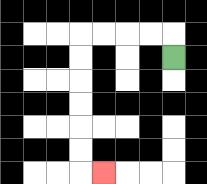{'start': '[7, 2]', 'end': '[4, 7]', 'path_directions': 'U,L,L,L,L,D,D,D,D,D,D,R', 'path_coordinates': '[[7, 2], [7, 1], [6, 1], [5, 1], [4, 1], [3, 1], [3, 2], [3, 3], [3, 4], [3, 5], [3, 6], [3, 7], [4, 7]]'}